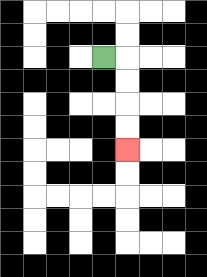{'start': '[4, 2]', 'end': '[5, 6]', 'path_directions': 'R,D,D,D,D', 'path_coordinates': '[[4, 2], [5, 2], [5, 3], [5, 4], [5, 5], [5, 6]]'}